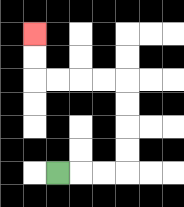{'start': '[2, 7]', 'end': '[1, 1]', 'path_directions': 'R,R,R,U,U,U,U,L,L,L,L,U,U', 'path_coordinates': '[[2, 7], [3, 7], [4, 7], [5, 7], [5, 6], [5, 5], [5, 4], [5, 3], [4, 3], [3, 3], [2, 3], [1, 3], [1, 2], [1, 1]]'}